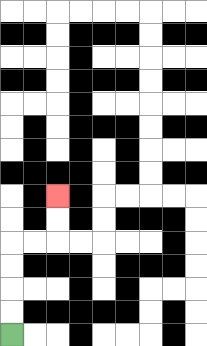{'start': '[0, 14]', 'end': '[2, 8]', 'path_directions': 'U,U,U,U,R,R,U,U', 'path_coordinates': '[[0, 14], [0, 13], [0, 12], [0, 11], [0, 10], [1, 10], [2, 10], [2, 9], [2, 8]]'}